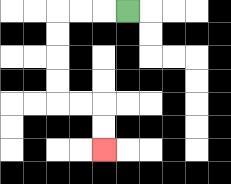{'start': '[5, 0]', 'end': '[4, 6]', 'path_directions': 'L,L,L,D,D,D,D,R,R,D,D', 'path_coordinates': '[[5, 0], [4, 0], [3, 0], [2, 0], [2, 1], [2, 2], [2, 3], [2, 4], [3, 4], [4, 4], [4, 5], [4, 6]]'}